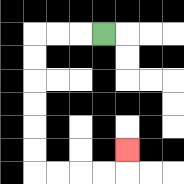{'start': '[4, 1]', 'end': '[5, 6]', 'path_directions': 'L,L,L,D,D,D,D,D,D,R,R,R,R,U', 'path_coordinates': '[[4, 1], [3, 1], [2, 1], [1, 1], [1, 2], [1, 3], [1, 4], [1, 5], [1, 6], [1, 7], [2, 7], [3, 7], [4, 7], [5, 7], [5, 6]]'}